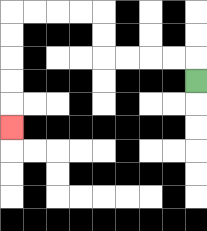{'start': '[8, 3]', 'end': '[0, 5]', 'path_directions': 'U,L,L,L,L,U,U,L,L,L,L,D,D,D,D,D', 'path_coordinates': '[[8, 3], [8, 2], [7, 2], [6, 2], [5, 2], [4, 2], [4, 1], [4, 0], [3, 0], [2, 0], [1, 0], [0, 0], [0, 1], [0, 2], [0, 3], [0, 4], [0, 5]]'}